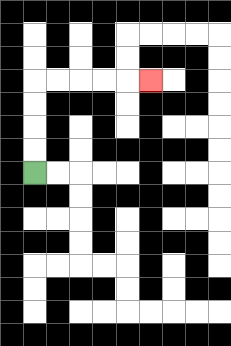{'start': '[1, 7]', 'end': '[6, 3]', 'path_directions': 'U,U,U,U,R,R,R,R,R', 'path_coordinates': '[[1, 7], [1, 6], [1, 5], [1, 4], [1, 3], [2, 3], [3, 3], [4, 3], [5, 3], [6, 3]]'}